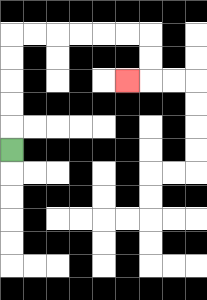{'start': '[0, 6]', 'end': '[5, 3]', 'path_directions': 'U,U,U,U,U,R,R,R,R,R,R,D,D,L', 'path_coordinates': '[[0, 6], [0, 5], [0, 4], [0, 3], [0, 2], [0, 1], [1, 1], [2, 1], [3, 1], [4, 1], [5, 1], [6, 1], [6, 2], [6, 3], [5, 3]]'}